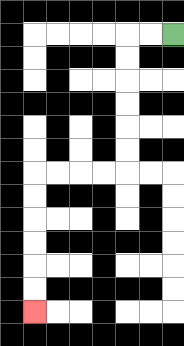{'start': '[7, 1]', 'end': '[1, 13]', 'path_directions': 'L,L,D,D,D,D,D,D,L,L,L,L,D,D,D,D,D,D', 'path_coordinates': '[[7, 1], [6, 1], [5, 1], [5, 2], [5, 3], [5, 4], [5, 5], [5, 6], [5, 7], [4, 7], [3, 7], [2, 7], [1, 7], [1, 8], [1, 9], [1, 10], [1, 11], [1, 12], [1, 13]]'}